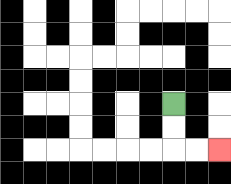{'start': '[7, 4]', 'end': '[9, 6]', 'path_directions': 'D,D,R,R', 'path_coordinates': '[[7, 4], [7, 5], [7, 6], [8, 6], [9, 6]]'}